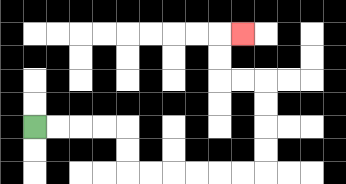{'start': '[1, 5]', 'end': '[10, 1]', 'path_directions': 'R,R,R,R,D,D,R,R,R,R,R,R,U,U,U,U,L,L,U,U,R', 'path_coordinates': '[[1, 5], [2, 5], [3, 5], [4, 5], [5, 5], [5, 6], [5, 7], [6, 7], [7, 7], [8, 7], [9, 7], [10, 7], [11, 7], [11, 6], [11, 5], [11, 4], [11, 3], [10, 3], [9, 3], [9, 2], [9, 1], [10, 1]]'}